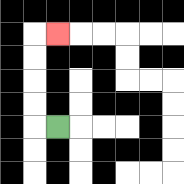{'start': '[2, 5]', 'end': '[2, 1]', 'path_directions': 'L,U,U,U,U,R', 'path_coordinates': '[[2, 5], [1, 5], [1, 4], [1, 3], [1, 2], [1, 1], [2, 1]]'}